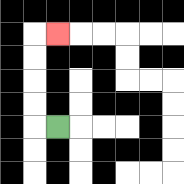{'start': '[2, 5]', 'end': '[2, 1]', 'path_directions': 'L,U,U,U,U,R', 'path_coordinates': '[[2, 5], [1, 5], [1, 4], [1, 3], [1, 2], [1, 1], [2, 1]]'}